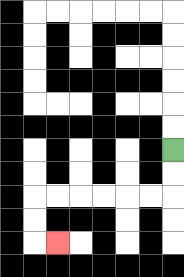{'start': '[7, 6]', 'end': '[2, 10]', 'path_directions': 'D,D,L,L,L,L,L,L,D,D,R', 'path_coordinates': '[[7, 6], [7, 7], [7, 8], [6, 8], [5, 8], [4, 8], [3, 8], [2, 8], [1, 8], [1, 9], [1, 10], [2, 10]]'}